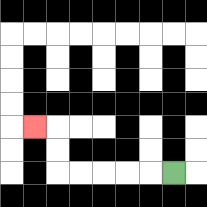{'start': '[7, 7]', 'end': '[1, 5]', 'path_directions': 'L,L,L,L,L,U,U,L', 'path_coordinates': '[[7, 7], [6, 7], [5, 7], [4, 7], [3, 7], [2, 7], [2, 6], [2, 5], [1, 5]]'}